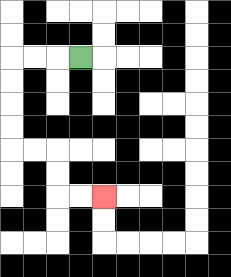{'start': '[3, 2]', 'end': '[4, 8]', 'path_directions': 'L,L,L,D,D,D,D,R,R,D,D,R,R', 'path_coordinates': '[[3, 2], [2, 2], [1, 2], [0, 2], [0, 3], [0, 4], [0, 5], [0, 6], [1, 6], [2, 6], [2, 7], [2, 8], [3, 8], [4, 8]]'}